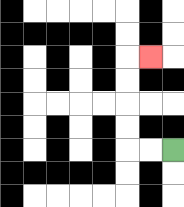{'start': '[7, 6]', 'end': '[6, 2]', 'path_directions': 'L,L,U,U,U,U,R', 'path_coordinates': '[[7, 6], [6, 6], [5, 6], [5, 5], [5, 4], [5, 3], [5, 2], [6, 2]]'}